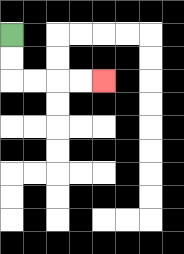{'start': '[0, 1]', 'end': '[4, 3]', 'path_directions': 'D,D,R,R,R,R', 'path_coordinates': '[[0, 1], [0, 2], [0, 3], [1, 3], [2, 3], [3, 3], [4, 3]]'}